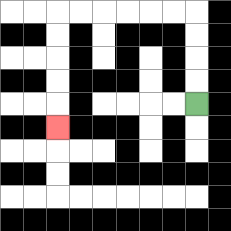{'start': '[8, 4]', 'end': '[2, 5]', 'path_directions': 'U,U,U,U,L,L,L,L,L,L,D,D,D,D,D', 'path_coordinates': '[[8, 4], [8, 3], [8, 2], [8, 1], [8, 0], [7, 0], [6, 0], [5, 0], [4, 0], [3, 0], [2, 0], [2, 1], [2, 2], [2, 3], [2, 4], [2, 5]]'}